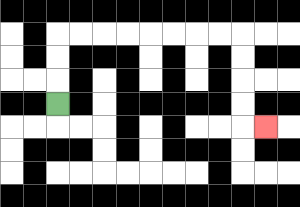{'start': '[2, 4]', 'end': '[11, 5]', 'path_directions': 'U,U,U,R,R,R,R,R,R,R,R,D,D,D,D,R', 'path_coordinates': '[[2, 4], [2, 3], [2, 2], [2, 1], [3, 1], [4, 1], [5, 1], [6, 1], [7, 1], [8, 1], [9, 1], [10, 1], [10, 2], [10, 3], [10, 4], [10, 5], [11, 5]]'}